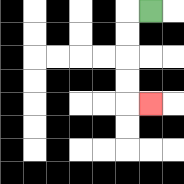{'start': '[6, 0]', 'end': '[6, 4]', 'path_directions': 'L,D,D,D,D,R', 'path_coordinates': '[[6, 0], [5, 0], [5, 1], [5, 2], [5, 3], [5, 4], [6, 4]]'}